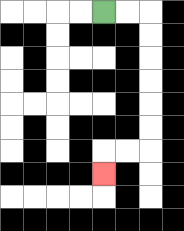{'start': '[4, 0]', 'end': '[4, 7]', 'path_directions': 'R,R,D,D,D,D,D,D,L,L,D', 'path_coordinates': '[[4, 0], [5, 0], [6, 0], [6, 1], [6, 2], [6, 3], [6, 4], [6, 5], [6, 6], [5, 6], [4, 6], [4, 7]]'}